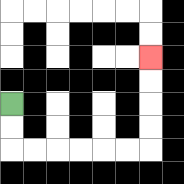{'start': '[0, 4]', 'end': '[6, 2]', 'path_directions': 'D,D,R,R,R,R,R,R,U,U,U,U', 'path_coordinates': '[[0, 4], [0, 5], [0, 6], [1, 6], [2, 6], [3, 6], [4, 6], [5, 6], [6, 6], [6, 5], [6, 4], [6, 3], [6, 2]]'}